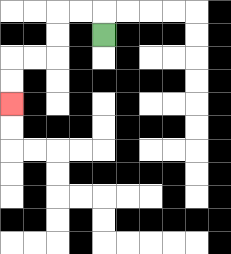{'start': '[4, 1]', 'end': '[0, 4]', 'path_directions': 'U,L,L,D,D,L,L,D,D', 'path_coordinates': '[[4, 1], [4, 0], [3, 0], [2, 0], [2, 1], [2, 2], [1, 2], [0, 2], [0, 3], [0, 4]]'}